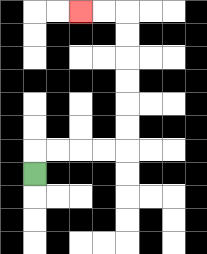{'start': '[1, 7]', 'end': '[3, 0]', 'path_directions': 'U,R,R,R,R,U,U,U,U,U,U,L,L', 'path_coordinates': '[[1, 7], [1, 6], [2, 6], [3, 6], [4, 6], [5, 6], [5, 5], [5, 4], [5, 3], [5, 2], [5, 1], [5, 0], [4, 0], [3, 0]]'}